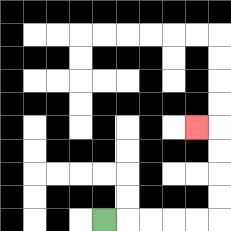{'start': '[4, 9]', 'end': '[8, 5]', 'path_directions': 'R,R,R,R,R,U,U,U,U,L', 'path_coordinates': '[[4, 9], [5, 9], [6, 9], [7, 9], [8, 9], [9, 9], [9, 8], [9, 7], [9, 6], [9, 5], [8, 5]]'}